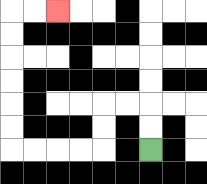{'start': '[6, 6]', 'end': '[2, 0]', 'path_directions': 'U,U,L,L,D,D,L,L,L,L,U,U,U,U,U,U,R,R', 'path_coordinates': '[[6, 6], [6, 5], [6, 4], [5, 4], [4, 4], [4, 5], [4, 6], [3, 6], [2, 6], [1, 6], [0, 6], [0, 5], [0, 4], [0, 3], [0, 2], [0, 1], [0, 0], [1, 0], [2, 0]]'}